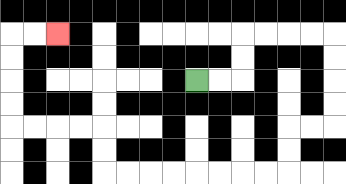{'start': '[8, 3]', 'end': '[2, 1]', 'path_directions': 'R,R,U,U,R,R,R,R,D,D,D,D,L,L,D,D,L,L,L,L,L,L,L,L,U,U,L,L,L,L,U,U,U,U,R,R', 'path_coordinates': '[[8, 3], [9, 3], [10, 3], [10, 2], [10, 1], [11, 1], [12, 1], [13, 1], [14, 1], [14, 2], [14, 3], [14, 4], [14, 5], [13, 5], [12, 5], [12, 6], [12, 7], [11, 7], [10, 7], [9, 7], [8, 7], [7, 7], [6, 7], [5, 7], [4, 7], [4, 6], [4, 5], [3, 5], [2, 5], [1, 5], [0, 5], [0, 4], [0, 3], [0, 2], [0, 1], [1, 1], [2, 1]]'}